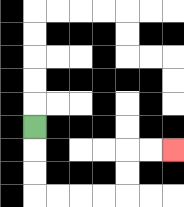{'start': '[1, 5]', 'end': '[7, 6]', 'path_directions': 'D,D,D,R,R,R,R,U,U,R,R', 'path_coordinates': '[[1, 5], [1, 6], [1, 7], [1, 8], [2, 8], [3, 8], [4, 8], [5, 8], [5, 7], [5, 6], [6, 6], [7, 6]]'}